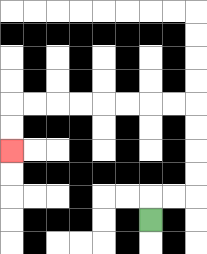{'start': '[6, 9]', 'end': '[0, 6]', 'path_directions': 'U,R,R,U,U,U,U,L,L,L,L,L,L,L,L,D,D', 'path_coordinates': '[[6, 9], [6, 8], [7, 8], [8, 8], [8, 7], [8, 6], [8, 5], [8, 4], [7, 4], [6, 4], [5, 4], [4, 4], [3, 4], [2, 4], [1, 4], [0, 4], [0, 5], [0, 6]]'}